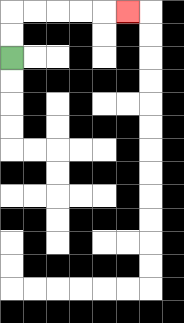{'start': '[0, 2]', 'end': '[5, 0]', 'path_directions': 'U,U,R,R,R,R,R', 'path_coordinates': '[[0, 2], [0, 1], [0, 0], [1, 0], [2, 0], [3, 0], [4, 0], [5, 0]]'}